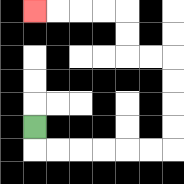{'start': '[1, 5]', 'end': '[1, 0]', 'path_directions': 'D,R,R,R,R,R,R,U,U,U,U,L,L,U,U,L,L,L,L', 'path_coordinates': '[[1, 5], [1, 6], [2, 6], [3, 6], [4, 6], [5, 6], [6, 6], [7, 6], [7, 5], [7, 4], [7, 3], [7, 2], [6, 2], [5, 2], [5, 1], [5, 0], [4, 0], [3, 0], [2, 0], [1, 0]]'}